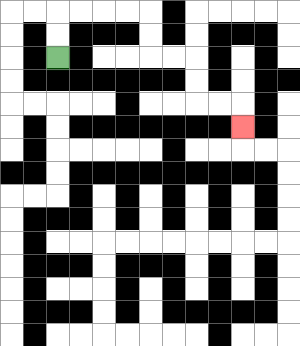{'start': '[2, 2]', 'end': '[10, 5]', 'path_directions': 'U,U,R,R,R,R,D,D,R,R,D,D,R,R,D', 'path_coordinates': '[[2, 2], [2, 1], [2, 0], [3, 0], [4, 0], [5, 0], [6, 0], [6, 1], [6, 2], [7, 2], [8, 2], [8, 3], [8, 4], [9, 4], [10, 4], [10, 5]]'}